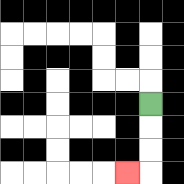{'start': '[6, 4]', 'end': '[5, 7]', 'path_directions': 'D,D,D,L', 'path_coordinates': '[[6, 4], [6, 5], [6, 6], [6, 7], [5, 7]]'}